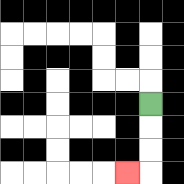{'start': '[6, 4]', 'end': '[5, 7]', 'path_directions': 'D,D,D,L', 'path_coordinates': '[[6, 4], [6, 5], [6, 6], [6, 7], [5, 7]]'}